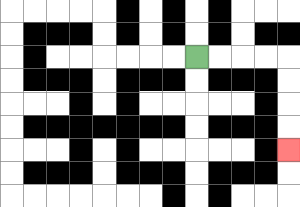{'start': '[8, 2]', 'end': '[12, 6]', 'path_directions': 'R,R,R,R,D,D,D,D', 'path_coordinates': '[[8, 2], [9, 2], [10, 2], [11, 2], [12, 2], [12, 3], [12, 4], [12, 5], [12, 6]]'}